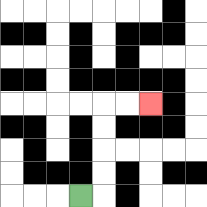{'start': '[3, 8]', 'end': '[6, 4]', 'path_directions': 'R,U,U,U,U,R,R', 'path_coordinates': '[[3, 8], [4, 8], [4, 7], [4, 6], [4, 5], [4, 4], [5, 4], [6, 4]]'}